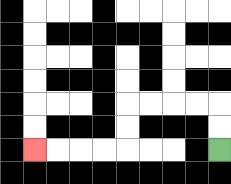{'start': '[9, 6]', 'end': '[1, 6]', 'path_directions': 'U,U,L,L,L,L,D,D,L,L,L,L', 'path_coordinates': '[[9, 6], [9, 5], [9, 4], [8, 4], [7, 4], [6, 4], [5, 4], [5, 5], [5, 6], [4, 6], [3, 6], [2, 6], [1, 6]]'}